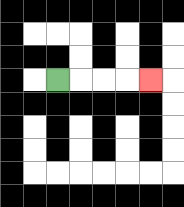{'start': '[2, 3]', 'end': '[6, 3]', 'path_directions': 'R,R,R,R', 'path_coordinates': '[[2, 3], [3, 3], [4, 3], [5, 3], [6, 3]]'}